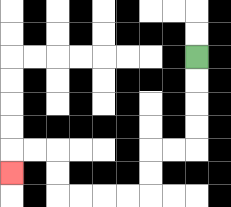{'start': '[8, 2]', 'end': '[0, 7]', 'path_directions': 'D,D,D,D,L,L,D,D,L,L,L,L,U,U,L,L,D', 'path_coordinates': '[[8, 2], [8, 3], [8, 4], [8, 5], [8, 6], [7, 6], [6, 6], [6, 7], [6, 8], [5, 8], [4, 8], [3, 8], [2, 8], [2, 7], [2, 6], [1, 6], [0, 6], [0, 7]]'}